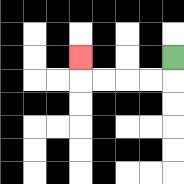{'start': '[7, 2]', 'end': '[3, 2]', 'path_directions': 'D,L,L,L,L,U', 'path_coordinates': '[[7, 2], [7, 3], [6, 3], [5, 3], [4, 3], [3, 3], [3, 2]]'}